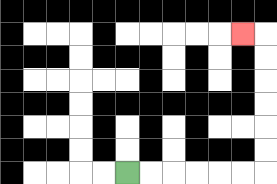{'start': '[5, 7]', 'end': '[10, 1]', 'path_directions': 'R,R,R,R,R,R,U,U,U,U,U,U,L', 'path_coordinates': '[[5, 7], [6, 7], [7, 7], [8, 7], [9, 7], [10, 7], [11, 7], [11, 6], [11, 5], [11, 4], [11, 3], [11, 2], [11, 1], [10, 1]]'}